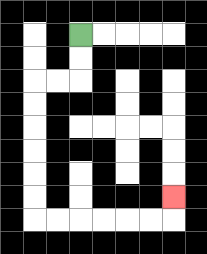{'start': '[3, 1]', 'end': '[7, 8]', 'path_directions': 'D,D,L,L,D,D,D,D,D,D,R,R,R,R,R,R,U', 'path_coordinates': '[[3, 1], [3, 2], [3, 3], [2, 3], [1, 3], [1, 4], [1, 5], [1, 6], [1, 7], [1, 8], [1, 9], [2, 9], [3, 9], [4, 9], [5, 9], [6, 9], [7, 9], [7, 8]]'}